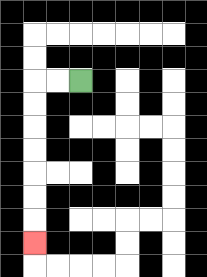{'start': '[3, 3]', 'end': '[1, 10]', 'path_directions': 'L,L,D,D,D,D,D,D,D', 'path_coordinates': '[[3, 3], [2, 3], [1, 3], [1, 4], [1, 5], [1, 6], [1, 7], [1, 8], [1, 9], [1, 10]]'}